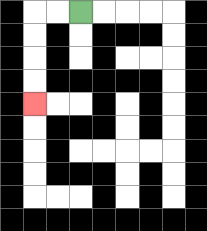{'start': '[3, 0]', 'end': '[1, 4]', 'path_directions': 'L,L,D,D,D,D', 'path_coordinates': '[[3, 0], [2, 0], [1, 0], [1, 1], [1, 2], [1, 3], [1, 4]]'}